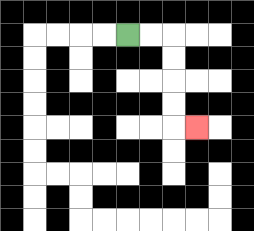{'start': '[5, 1]', 'end': '[8, 5]', 'path_directions': 'R,R,D,D,D,D,R', 'path_coordinates': '[[5, 1], [6, 1], [7, 1], [7, 2], [7, 3], [7, 4], [7, 5], [8, 5]]'}